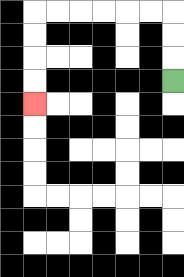{'start': '[7, 3]', 'end': '[1, 4]', 'path_directions': 'U,U,U,L,L,L,L,L,L,D,D,D,D', 'path_coordinates': '[[7, 3], [7, 2], [7, 1], [7, 0], [6, 0], [5, 0], [4, 0], [3, 0], [2, 0], [1, 0], [1, 1], [1, 2], [1, 3], [1, 4]]'}